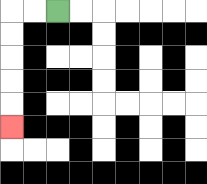{'start': '[2, 0]', 'end': '[0, 5]', 'path_directions': 'L,L,D,D,D,D,D', 'path_coordinates': '[[2, 0], [1, 0], [0, 0], [0, 1], [0, 2], [0, 3], [0, 4], [0, 5]]'}